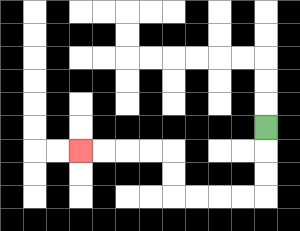{'start': '[11, 5]', 'end': '[3, 6]', 'path_directions': 'D,D,D,L,L,L,L,U,U,L,L,L,L', 'path_coordinates': '[[11, 5], [11, 6], [11, 7], [11, 8], [10, 8], [9, 8], [8, 8], [7, 8], [7, 7], [7, 6], [6, 6], [5, 6], [4, 6], [3, 6]]'}